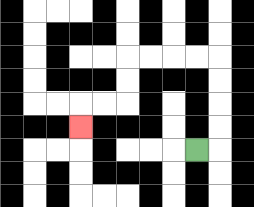{'start': '[8, 6]', 'end': '[3, 5]', 'path_directions': 'R,U,U,U,U,L,L,L,L,D,D,L,L,D', 'path_coordinates': '[[8, 6], [9, 6], [9, 5], [9, 4], [9, 3], [9, 2], [8, 2], [7, 2], [6, 2], [5, 2], [5, 3], [5, 4], [4, 4], [3, 4], [3, 5]]'}